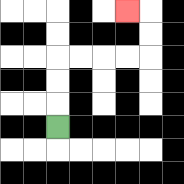{'start': '[2, 5]', 'end': '[5, 0]', 'path_directions': 'U,U,U,R,R,R,R,U,U,L', 'path_coordinates': '[[2, 5], [2, 4], [2, 3], [2, 2], [3, 2], [4, 2], [5, 2], [6, 2], [6, 1], [6, 0], [5, 0]]'}